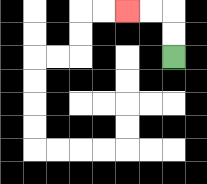{'start': '[7, 2]', 'end': '[5, 0]', 'path_directions': 'U,U,L,L', 'path_coordinates': '[[7, 2], [7, 1], [7, 0], [6, 0], [5, 0]]'}